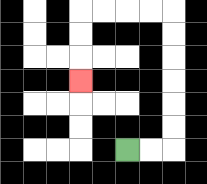{'start': '[5, 6]', 'end': '[3, 3]', 'path_directions': 'R,R,U,U,U,U,U,U,L,L,L,L,D,D,D', 'path_coordinates': '[[5, 6], [6, 6], [7, 6], [7, 5], [7, 4], [7, 3], [7, 2], [7, 1], [7, 0], [6, 0], [5, 0], [4, 0], [3, 0], [3, 1], [3, 2], [3, 3]]'}